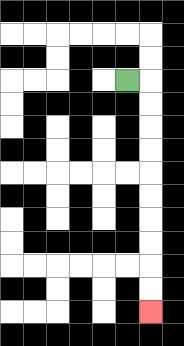{'start': '[5, 3]', 'end': '[6, 13]', 'path_directions': 'R,D,D,D,D,D,D,D,D,D,D', 'path_coordinates': '[[5, 3], [6, 3], [6, 4], [6, 5], [6, 6], [6, 7], [6, 8], [6, 9], [6, 10], [6, 11], [6, 12], [6, 13]]'}